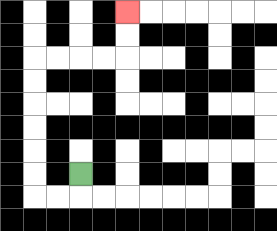{'start': '[3, 7]', 'end': '[5, 0]', 'path_directions': 'D,L,L,U,U,U,U,U,U,R,R,R,R,U,U', 'path_coordinates': '[[3, 7], [3, 8], [2, 8], [1, 8], [1, 7], [1, 6], [1, 5], [1, 4], [1, 3], [1, 2], [2, 2], [3, 2], [4, 2], [5, 2], [5, 1], [5, 0]]'}